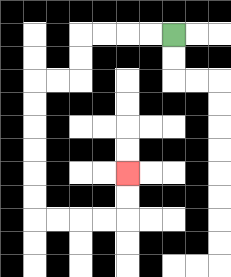{'start': '[7, 1]', 'end': '[5, 7]', 'path_directions': 'L,L,L,L,D,D,L,L,D,D,D,D,D,D,R,R,R,R,U,U', 'path_coordinates': '[[7, 1], [6, 1], [5, 1], [4, 1], [3, 1], [3, 2], [3, 3], [2, 3], [1, 3], [1, 4], [1, 5], [1, 6], [1, 7], [1, 8], [1, 9], [2, 9], [3, 9], [4, 9], [5, 9], [5, 8], [5, 7]]'}